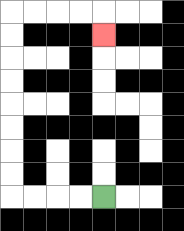{'start': '[4, 8]', 'end': '[4, 1]', 'path_directions': 'L,L,L,L,U,U,U,U,U,U,U,U,R,R,R,R,D', 'path_coordinates': '[[4, 8], [3, 8], [2, 8], [1, 8], [0, 8], [0, 7], [0, 6], [0, 5], [0, 4], [0, 3], [0, 2], [0, 1], [0, 0], [1, 0], [2, 0], [3, 0], [4, 0], [4, 1]]'}